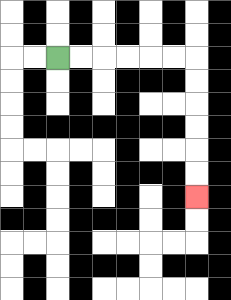{'start': '[2, 2]', 'end': '[8, 8]', 'path_directions': 'R,R,R,R,R,R,D,D,D,D,D,D', 'path_coordinates': '[[2, 2], [3, 2], [4, 2], [5, 2], [6, 2], [7, 2], [8, 2], [8, 3], [8, 4], [8, 5], [8, 6], [8, 7], [8, 8]]'}